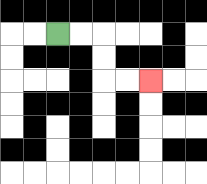{'start': '[2, 1]', 'end': '[6, 3]', 'path_directions': 'R,R,D,D,R,R', 'path_coordinates': '[[2, 1], [3, 1], [4, 1], [4, 2], [4, 3], [5, 3], [6, 3]]'}